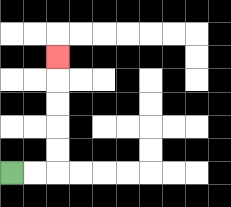{'start': '[0, 7]', 'end': '[2, 2]', 'path_directions': 'R,R,U,U,U,U,U', 'path_coordinates': '[[0, 7], [1, 7], [2, 7], [2, 6], [2, 5], [2, 4], [2, 3], [2, 2]]'}